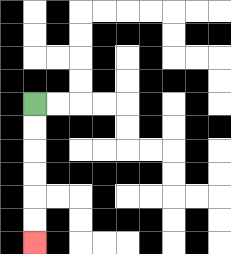{'start': '[1, 4]', 'end': '[1, 10]', 'path_directions': 'D,D,D,D,D,D', 'path_coordinates': '[[1, 4], [1, 5], [1, 6], [1, 7], [1, 8], [1, 9], [1, 10]]'}